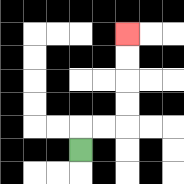{'start': '[3, 6]', 'end': '[5, 1]', 'path_directions': 'U,R,R,U,U,U,U', 'path_coordinates': '[[3, 6], [3, 5], [4, 5], [5, 5], [5, 4], [5, 3], [5, 2], [5, 1]]'}